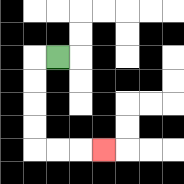{'start': '[2, 2]', 'end': '[4, 6]', 'path_directions': 'L,D,D,D,D,R,R,R', 'path_coordinates': '[[2, 2], [1, 2], [1, 3], [1, 4], [1, 5], [1, 6], [2, 6], [3, 6], [4, 6]]'}